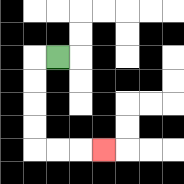{'start': '[2, 2]', 'end': '[4, 6]', 'path_directions': 'L,D,D,D,D,R,R,R', 'path_coordinates': '[[2, 2], [1, 2], [1, 3], [1, 4], [1, 5], [1, 6], [2, 6], [3, 6], [4, 6]]'}